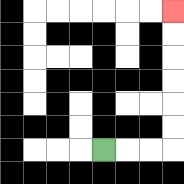{'start': '[4, 6]', 'end': '[7, 0]', 'path_directions': 'R,R,R,U,U,U,U,U,U', 'path_coordinates': '[[4, 6], [5, 6], [6, 6], [7, 6], [7, 5], [7, 4], [7, 3], [7, 2], [7, 1], [7, 0]]'}